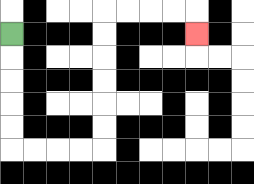{'start': '[0, 1]', 'end': '[8, 1]', 'path_directions': 'D,D,D,D,D,R,R,R,R,U,U,U,U,U,U,R,R,R,R,D', 'path_coordinates': '[[0, 1], [0, 2], [0, 3], [0, 4], [0, 5], [0, 6], [1, 6], [2, 6], [3, 6], [4, 6], [4, 5], [4, 4], [4, 3], [4, 2], [4, 1], [4, 0], [5, 0], [6, 0], [7, 0], [8, 0], [8, 1]]'}